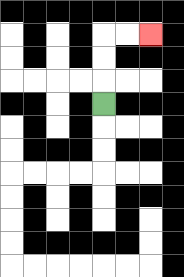{'start': '[4, 4]', 'end': '[6, 1]', 'path_directions': 'U,U,U,R,R', 'path_coordinates': '[[4, 4], [4, 3], [4, 2], [4, 1], [5, 1], [6, 1]]'}